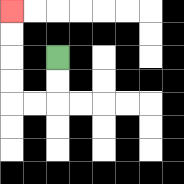{'start': '[2, 2]', 'end': '[0, 0]', 'path_directions': 'D,D,L,L,U,U,U,U', 'path_coordinates': '[[2, 2], [2, 3], [2, 4], [1, 4], [0, 4], [0, 3], [0, 2], [0, 1], [0, 0]]'}